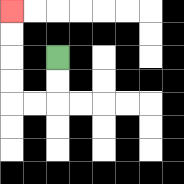{'start': '[2, 2]', 'end': '[0, 0]', 'path_directions': 'D,D,L,L,U,U,U,U', 'path_coordinates': '[[2, 2], [2, 3], [2, 4], [1, 4], [0, 4], [0, 3], [0, 2], [0, 1], [0, 0]]'}